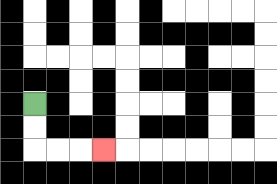{'start': '[1, 4]', 'end': '[4, 6]', 'path_directions': 'D,D,R,R,R', 'path_coordinates': '[[1, 4], [1, 5], [1, 6], [2, 6], [3, 6], [4, 6]]'}